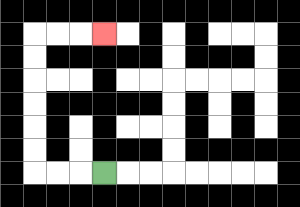{'start': '[4, 7]', 'end': '[4, 1]', 'path_directions': 'L,L,L,U,U,U,U,U,U,R,R,R', 'path_coordinates': '[[4, 7], [3, 7], [2, 7], [1, 7], [1, 6], [1, 5], [1, 4], [1, 3], [1, 2], [1, 1], [2, 1], [3, 1], [4, 1]]'}